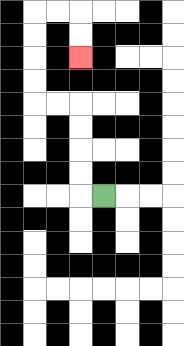{'start': '[4, 8]', 'end': '[3, 2]', 'path_directions': 'L,U,U,U,U,L,L,U,U,U,U,R,R,D,D', 'path_coordinates': '[[4, 8], [3, 8], [3, 7], [3, 6], [3, 5], [3, 4], [2, 4], [1, 4], [1, 3], [1, 2], [1, 1], [1, 0], [2, 0], [3, 0], [3, 1], [3, 2]]'}